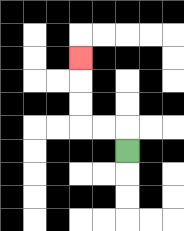{'start': '[5, 6]', 'end': '[3, 2]', 'path_directions': 'U,L,L,U,U,U', 'path_coordinates': '[[5, 6], [5, 5], [4, 5], [3, 5], [3, 4], [3, 3], [3, 2]]'}